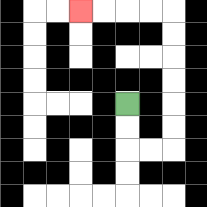{'start': '[5, 4]', 'end': '[3, 0]', 'path_directions': 'D,D,R,R,U,U,U,U,U,U,L,L,L,L', 'path_coordinates': '[[5, 4], [5, 5], [5, 6], [6, 6], [7, 6], [7, 5], [7, 4], [7, 3], [7, 2], [7, 1], [7, 0], [6, 0], [5, 0], [4, 0], [3, 0]]'}